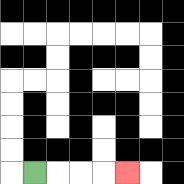{'start': '[1, 7]', 'end': '[5, 7]', 'path_directions': 'R,R,R,R', 'path_coordinates': '[[1, 7], [2, 7], [3, 7], [4, 7], [5, 7]]'}